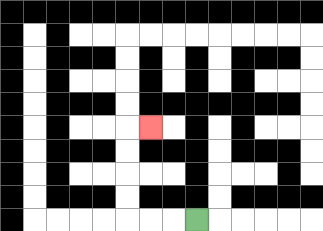{'start': '[8, 9]', 'end': '[6, 5]', 'path_directions': 'L,L,L,U,U,U,U,R', 'path_coordinates': '[[8, 9], [7, 9], [6, 9], [5, 9], [5, 8], [5, 7], [5, 6], [5, 5], [6, 5]]'}